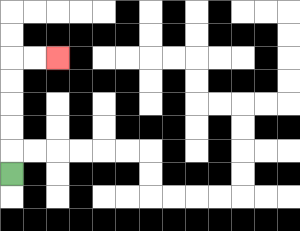{'start': '[0, 7]', 'end': '[2, 2]', 'path_directions': 'U,U,U,U,U,R,R', 'path_coordinates': '[[0, 7], [0, 6], [0, 5], [0, 4], [0, 3], [0, 2], [1, 2], [2, 2]]'}